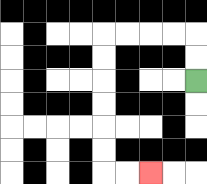{'start': '[8, 3]', 'end': '[6, 7]', 'path_directions': 'U,U,L,L,L,L,D,D,D,D,D,D,R,R', 'path_coordinates': '[[8, 3], [8, 2], [8, 1], [7, 1], [6, 1], [5, 1], [4, 1], [4, 2], [4, 3], [4, 4], [4, 5], [4, 6], [4, 7], [5, 7], [6, 7]]'}